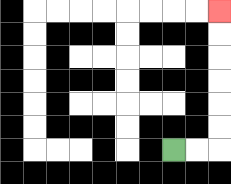{'start': '[7, 6]', 'end': '[9, 0]', 'path_directions': 'R,R,U,U,U,U,U,U', 'path_coordinates': '[[7, 6], [8, 6], [9, 6], [9, 5], [9, 4], [9, 3], [9, 2], [9, 1], [9, 0]]'}